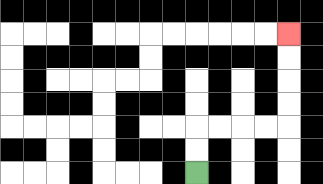{'start': '[8, 7]', 'end': '[12, 1]', 'path_directions': 'U,U,R,R,R,R,U,U,U,U', 'path_coordinates': '[[8, 7], [8, 6], [8, 5], [9, 5], [10, 5], [11, 5], [12, 5], [12, 4], [12, 3], [12, 2], [12, 1]]'}